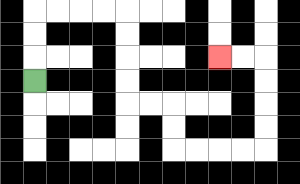{'start': '[1, 3]', 'end': '[9, 2]', 'path_directions': 'U,U,U,R,R,R,R,D,D,D,D,R,R,D,D,R,R,R,R,U,U,U,U,L,L', 'path_coordinates': '[[1, 3], [1, 2], [1, 1], [1, 0], [2, 0], [3, 0], [4, 0], [5, 0], [5, 1], [5, 2], [5, 3], [5, 4], [6, 4], [7, 4], [7, 5], [7, 6], [8, 6], [9, 6], [10, 6], [11, 6], [11, 5], [11, 4], [11, 3], [11, 2], [10, 2], [9, 2]]'}